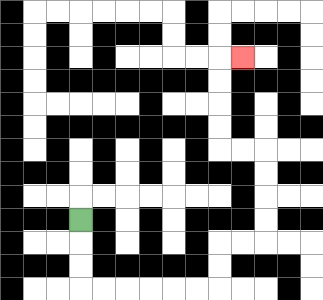{'start': '[3, 9]', 'end': '[10, 2]', 'path_directions': 'D,D,D,R,R,R,R,R,R,U,U,R,R,U,U,U,U,L,L,U,U,U,U,R', 'path_coordinates': '[[3, 9], [3, 10], [3, 11], [3, 12], [4, 12], [5, 12], [6, 12], [7, 12], [8, 12], [9, 12], [9, 11], [9, 10], [10, 10], [11, 10], [11, 9], [11, 8], [11, 7], [11, 6], [10, 6], [9, 6], [9, 5], [9, 4], [9, 3], [9, 2], [10, 2]]'}